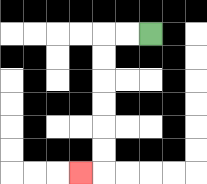{'start': '[6, 1]', 'end': '[3, 7]', 'path_directions': 'L,L,D,D,D,D,D,D,L', 'path_coordinates': '[[6, 1], [5, 1], [4, 1], [4, 2], [4, 3], [4, 4], [4, 5], [4, 6], [4, 7], [3, 7]]'}